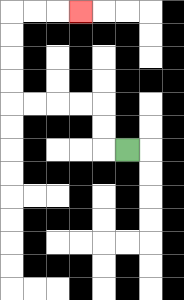{'start': '[5, 6]', 'end': '[3, 0]', 'path_directions': 'L,U,U,L,L,L,L,U,U,U,U,R,R,R', 'path_coordinates': '[[5, 6], [4, 6], [4, 5], [4, 4], [3, 4], [2, 4], [1, 4], [0, 4], [0, 3], [0, 2], [0, 1], [0, 0], [1, 0], [2, 0], [3, 0]]'}